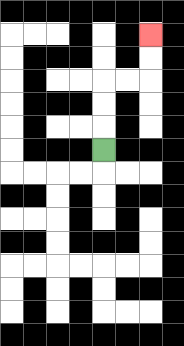{'start': '[4, 6]', 'end': '[6, 1]', 'path_directions': 'U,U,U,R,R,U,U', 'path_coordinates': '[[4, 6], [4, 5], [4, 4], [4, 3], [5, 3], [6, 3], [6, 2], [6, 1]]'}